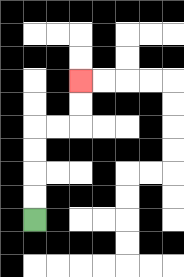{'start': '[1, 9]', 'end': '[3, 3]', 'path_directions': 'U,U,U,U,R,R,U,U', 'path_coordinates': '[[1, 9], [1, 8], [1, 7], [1, 6], [1, 5], [2, 5], [3, 5], [3, 4], [3, 3]]'}